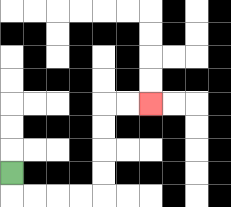{'start': '[0, 7]', 'end': '[6, 4]', 'path_directions': 'D,R,R,R,R,U,U,U,U,R,R', 'path_coordinates': '[[0, 7], [0, 8], [1, 8], [2, 8], [3, 8], [4, 8], [4, 7], [4, 6], [4, 5], [4, 4], [5, 4], [6, 4]]'}